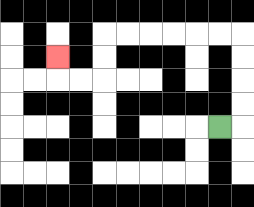{'start': '[9, 5]', 'end': '[2, 2]', 'path_directions': 'R,U,U,U,U,L,L,L,L,L,L,D,D,L,L,U', 'path_coordinates': '[[9, 5], [10, 5], [10, 4], [10, 3], [10, 2], [10, 1], [9, 1], [8, 1], [7, 1], [6, 1], [5, 1], [4, 1], [4, 2], [4, 3], [3, 3], [2, 3], [2, 2]]'}